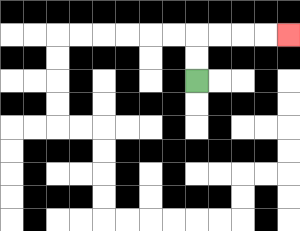{'start': '[8, 3]', 'end': '[12, 1]', 'path_directions': 'U,U,R,R,R,R', 'path_coordinates': '[[8, 3], [8, 2], [8, 1], [9, 1], [10, 1], [11, 1], [12, 1]]'}